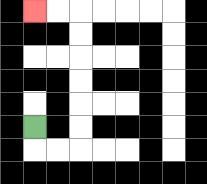{'start': '[1, 5]', 'end': '[1, 0]', 'path_directions': 'D,R,R,U,U,U,U,U,U,L,L', 'path_coordinates': '[[1, 5], [1, 6], [2, 6], [3, 6], [3, 5], [3, 4], [3, 3], [3, 2], [3, 1], [3, 0], [2, 0], [1, 0]]'}